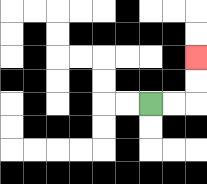{'start': '[6, 4]', 'end': '[8, 2]', 'path_directions': 'R,R,U,U', 'path_coordinates': '[[6, 4], [7, 4], [8, 4], [8, 3], [8, 2]]'}